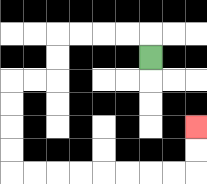{'start': '[6, 2]', 'end': '[8, 5]', 'path_directions': 'U,L,L,L,L,D,D,L,L,D,D,D,D,R,R,R,R,R,R,R,R,U,U', 'path_coordinates': '[[6, 2], [6, 1], [5, 1], [4, 1], [3, 1], [2, 1], [2, 2], [2, 3], [1, 3], [0, 3], [0, 4], [0, 5], [0, 6], [0, 7], [1, 7], [2, 7], [3, 7], [4, 7], [5, 7], [6, 7], [7, 7], [8, 7], [8, 6], [8, 5]]'}